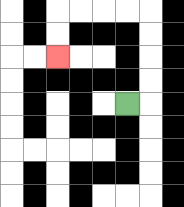{'start': '[5, 4]', 'end': '[2, 2]', 'path_directions': 'R,U,U,U,U,L,L,L,L,D,D', 'path_coordinates': '[[5, 4], [6, 4], [6, 3], [6, 2], [6, 1], [6, 0], [5, 0], [4, 0], [3, 0], [2, 0], [2, 1], [2, 2]]'}